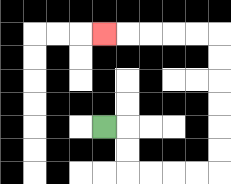{'start': '[4, 5]', 'end': '[4, 1]', 'path_directions': 'R,D,D,R,R,R,R,U,U,U,U,U,U,L,L,L,L,L', 'path_coordinates': '[[4, 5], [5, 5], [5, 6], [5, 7], [6, 7], [7, 7], [8, 7], [9, 7], [9, 6], [9, 5], [9, 4], [9, 3], [9, 2], [9, 1], [8, 1], [7, 1], [6, 1], [5, 1], [4, 1]]'}